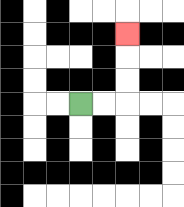{'start': '[3, 4]', 'end': '[5, 1]', 'path_directions': 'R,R,U,U,U', 'path_coordinates': '[[3, 4], [4, 4], [5, 4], [5, 3], [5, 2], [5, 1]]'}